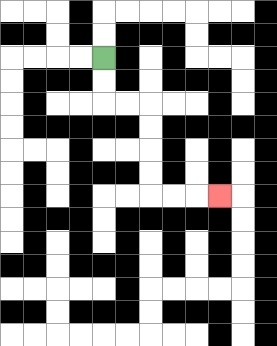{'start': '[4, 2]', 'end': '[9, 8]', 'path_directions': 'D,D,R,R,D,D,D,D,R,R,R', 'path_coordinates': '[[4, 2], [4, 3], [4, 4], [5, 4], [6, 4], [6, 5], [6, 6], [6, 7], [6, 8], [7, 8], [8, 8], [9, 8]]'}